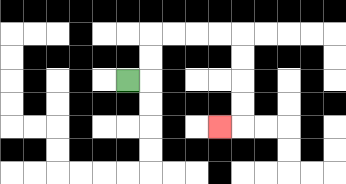{'start': '[5, 3]', 'end': '[9, 5]', 'path_directions': 'R,U,U,R,R,R,R,D,D,D,D,L', 'path_coordinates': '[[5, 3], [6, 3], [6, 2], [6, 1], [7, 1], [8, 1], [9, 1], [10, 1], [10, 2], [10, 3], [10, 4], [10, 5], [9, 5]]'}